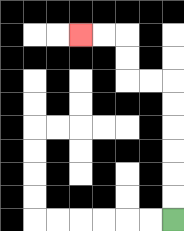{'start': '[7, 9]', 'end': '[3, 1]', 'path_directions': 'U,U,U,U,U,U,L,L,U,U,L,L', 'path_coordinates': '[[7, 9], [7, 8], [7, 7], [7, 6], [7, 5], [7, 4], [7, 3], [6, 3], [5, 3], [5, 2], [5, 1], [4, 1], [3, 1]]'}